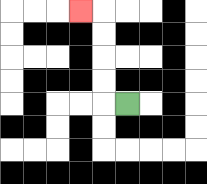{'start': '[5, 4]', 'end': '[3, 0]', 'path_directions': 'L,U,U,U,U,L', 'path_coordinates': '[[5, 4], [4, 4], [4, 3], [4, 2], [4, 1], [4, 0], [3, 0]]'}